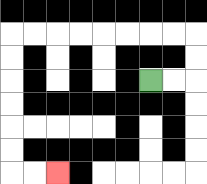{'start': '[6, 3]', 'end': '[2, 7]', 'path_directions': 'R,R,U,U,L,L,L,L,L,L,L,L,D,D,D,D,D,D,R,R', 'path_coordinates': '[[6, 3], [7, 3], [8, 3], [8, 2], [8, 1], [7, 1], [6, 1], [5, 1], [4, 1], [3, 1], [2, 1], [1, 1], [0, 1], [0, 2], [0, 3], [0, 4], [0, 5], [0, 6], [0, 7], [1, 7], [2, 7]]'}